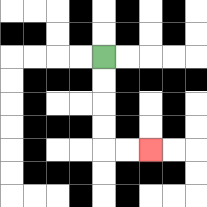{'start': '[4, 2]', 'end': '[6, 6]', 'path_directions': 'D,D,D,D,R,R', 'path_coordinates': '[[4, 2], [4, 3], [4, 4], [4, 5], [4, 6], [5, 6], [6, 6]]'}